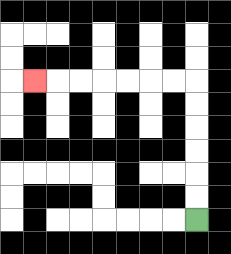{'start': '[8, 9]', 'end': '[1, 3]', 'path_directions': 'U,U,U,U,U,U,L,L,L,L,L,L,L', 'path_coordinates': '[[8, 9], [8, 8], [8, 7], [8, 6], [8, 5], [8, 4], [8, 3], [7, 3], [6, 3], [5, 3], [4, 3], [3, 3], [2, 3], [1, 3]]'}